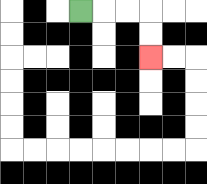{'start': '[3, 0]', 'end': '[6, 2]', 'path_directions': 'R,R,R,D,D', 'path_coordinates': '[[3, 0], [4, 0], [5, 0], [6, 0], [6, 1], [6, 2]]'}